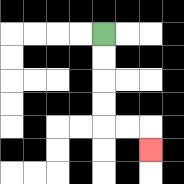{'start': '[4, 1]', 'end': '[6, 6]', 'path_directions': 'D,D,D,D,R,R,D', 'path_coordinates': '[[4, 1], [4, 2], [4, 3], [4, 4], [4, 5], [5, 5], [6, 5], [6, 6]]'}